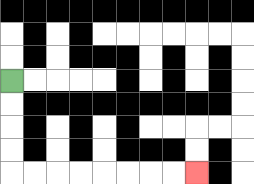{'start': '[0, 3]', 'end': '[8, 7]', 'path_directions': 'D,D,D,D,R,R,R,R,R,R,R,R', 'path_coordinates': '[[0, 3], [0, 4], [0, 5], [0, 6], [0, 7], [1, 7], [2, 7], [3, 7], [4, 7], [5, 7], [6, 7], [7, 7], [8, 7]]'}